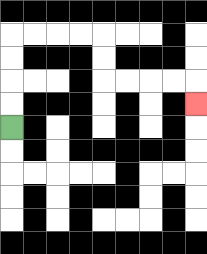{'start': '[0, 5]', 'end': '[8, 4]', 'path_directions': 'U,U,U,U,R,R,R,R,D,D,R,R,R,R,D', 'path_coordinates': '[[0, 5], [0, 4], [0, 3], [0, 2], [0, 1], [1, 1], [2, 1], [3, 1], [4, 1], [4, 2], [4, 3], [5, 3], [6, 3], [7, 3], [8, 3], [8, 4]]'}